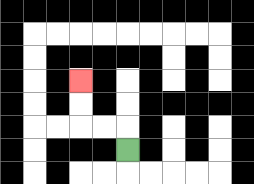{'start': '[5, 6]', 'end': '[3, 3]', 'path_directions': 'U,L,L,U,U', 'path_coordinates': '[[5, 6], [5, 5], [4, 5], [3, 5], [3, 4], [3, 3]]'}